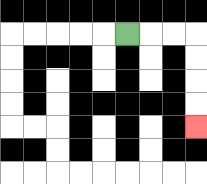{'start': '[5, 1]', 'end': '[8, 5]', 'path_directions': 'R,R,R,D,D,D,D', 'path_coordinates': '[[5, 1], [6, 1], [7, 1], [8, 1], [8, 2], [8, 3], [8, 4], [8, 5]]'}